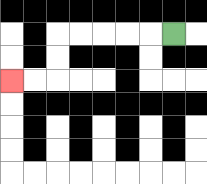{'start': '[7, 1]', 'end': '[0, 3]', 'path_directions': 'L,L,L,L,L,D,D,L,L', 'path_coordinates': '[[7, 1], [6, 1], [5, 1], [4, 1], [3, 1], [2, 1], [2, 2], [2, 3], [1, 3], [0, 3]]'}